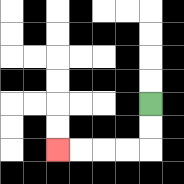{'start': '[6, 4]', 'end': '[2, 6]', 'path_directions': 'D,D,L,L,L,L', 'path_coordinates': '[[6, 4], [6, 5], [6, 6], [5, 6], [4, 6], [3, 6], [2, 6]]'}